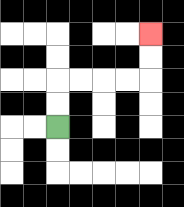{'start': '[2, 5]', 'end': '[6, 1]', 'path_directions': 'U,U,R,R,R,R,U,U', 'path_coordinates': '[[2, 5], [2, 4], [2, 3], [3, 3], [4, 3], [5, 3], [6, 3], [6, 2], [6, 1]]'}